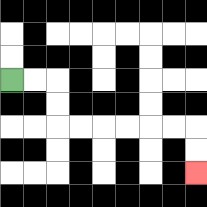{'start': '[0, 3]', 'end': '[8, 7]', 'path_directions': 'R,R,D,D,R,R,R,R,R,R,D,D', 'path_coordinates': '[[0, 3], [1, 3], [2, 3], [2, 4], [2, 5], [3, 5], [4, 5], [5, 5], [6, 5], [7, 5], [8, 5], [8, 6], [8, 7]]'}